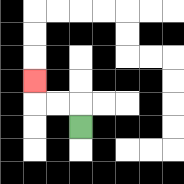{'start': '[3, 5]', 'end': '[1, 3]', 'path_directions': 'U,L,L,U', 'path_coordinates': '[[3, 5], [3, 4], [2, 4], [1, 4], [1, 3]]'}